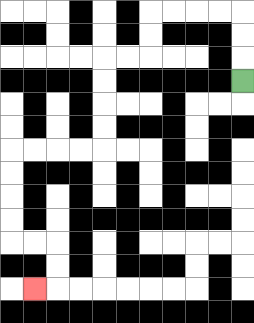{'start': '[10, 3]', 'end': '[1, 12]', 'path_directions': 'U,U,U,L,L,L,L,D,D,L,L,D,D,D,D,L,L,L,L,D,D,D,D,R,R,D,D,L', 'path_coordinates': '[[10, 3], [10, 2], [10, 1], [10, 0], [9, 0], [8, 0], [7, 0], [6, 0], [6, 1], [6, 2], [5, 2], [4, 2], [4, 3], [4, 4], [4, 5], [4, 6], [3, 6], [2, 6], [1, 6], [0, 6], [0, 7], [0, 8], [0, 9], [0, 10], [1, 10], [2, 10], [2, 11], [2, 12], [1, 12]]'}